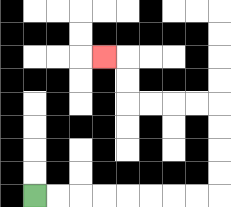{'start': '[1, 8]', 'end': '[4, 2]', 'path_directions': 'R,R,R,R,R,R,R,R,U,U,U,U,L,L,L,L,U,U,L', 'path_coordinates': '[[1, 8], [2, 8], [3, 8], [4, 8], [5, 8], [6, 8], [7, 8], [8, 8], [9, 8], [9, 7], [9, 6], [9, 5], [9, 4], [8, 4], [7, 4], [6, 4], [5, 4], [5, 3], [5, 2], [4, 2]]'}